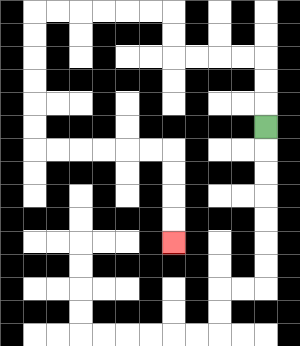{'start': '[11, 5]', 'end': '[7, 10]', 'path_directions': 'U,U,U,L,L,L,L,U,U,L,L,L,L,L,L,D,D,D,D,D,D,R,R,R,R,R,R,D,D,D,D', 'path_coordinates': '[[11, 5], [11, 4], [11, 3], [11, 2], [10, 2], [9, 2], [8, 2], [7, 2], [7, 1], [7, 0], [6, 0], [5, 0], [4, 0], [3, 0], [2, 0], [1, 0], [1, 1], [1, 2], [1, 3], [1, 4], [1, 5], [1, 6], [2, 6], [3, 6], [4, 6], [5, 6], [6, 6], [7, 6], [7, 7], [7, 8], [7, 9], [7, 10]]'}